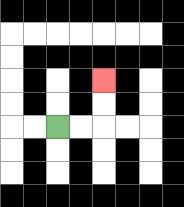{'start': '[2, 5]', 'end': '[4, 3]', 'path_directions': 'R,R,U,U', 'path_coordinates': '[[2, 5], [3, 5], [4, 5], [4, 4], [4, 3]]'}